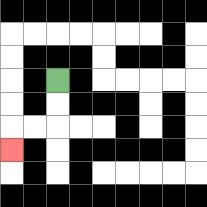{'start': '[2, 3]', 'end': '[0, 6]', 'path_directions': 'D,D,L,L,D', 'path_coordinates': '[[2, 3], [2, 4], [2, 5], [1, 5], [0, 5], [0, 6]]'}